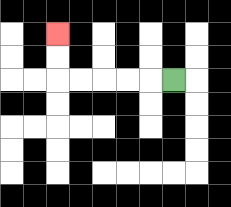{'start': '[7, 3]', 'end': '[2, 1]', 'path_directions': 'L,L,L,L,L,U,U', 'path_coordinates': '[[7, 3], [6, 3], [5, 3], [4, 3], [3, 3], [2, 3], [2, 2], [2, 1]]'}